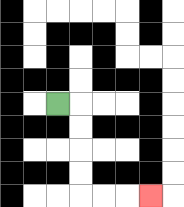{'start': '[2, 4]', 'end': '[6, 8]', 'path_directions': 'R,D,D,D,D,R,R,R', 'path_coordinates': '[[2, 4], [3, 4], [3, 5], [3, 6], [3, 7], [3, 8], [4, 8], [5, 8], [6, 8]]'}